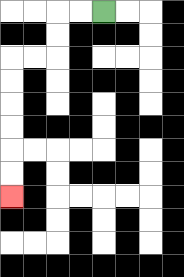{'start': '[4, 0]', 'end': '[0, 8]', 'path_directions': 'L,L,D,D,L,L,D,D,D,D,D,D', 'path_coordinates': '[[4, 0], [3, 0], [2, 0], [2, 1], [2, 2], [1, 2], [0, 2], [0, 3], [0, 4], [0, 5], [0, 6], [0, 7], [0, 8]]'}